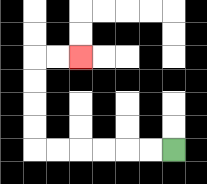{'start': '[7, 6]', 'end': '[3, 2]', 'path_directions': 'L,L,L,L,L,L,U,U,U,U,R,R', 'path_coordinates': '[[7, 6], [6, 6], [5, 6], [4, 6], [3, 6], [2, 6], [1, 6], [1, 5], [1, 4], [1, 3], [1, 2], [2, 2], [3, 2]]'}